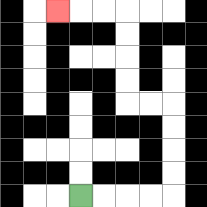{'start': '[3, 8]', 'end': '[2, 0]', 'path_directions': 'R,R,R,R,U,U,U,U,L,L,U,U,U,U,L,L,L', 'path_coordinates': '[[3, 8], [4, 8], [5, 8], [6, 8], [7, 8], [7, 7], [7, 6], [7, 5], [7, 4], [6, 4], [5, 4], [5, 3], [5, 2], [5, 1], [5, 0], [4, 0], [3, 0], [2, 0]]'}